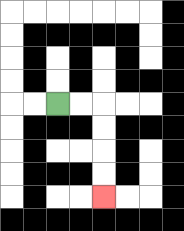{'start': '[2, 4]', 'end': '[4, 8]', 'path_directions': 'R,R,D,D,D,D', 'path_coordinates': '[[2, 4], [3, 4], [4, 4], [4, 5], [4, 6], [4, 7], [4, 8]]'}